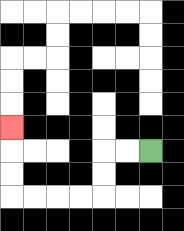{'start': '[6, 6]', 'end': '[0, 5]', 'path_directions': 'L,L,D,D,L,L,L,L,U,U,U', 'path_coordinates': '[[6, 6], [5, 6], [4, 6], [4, 7], [4, 8], [3, 8], [2, 8], [1, 8], [0, 8], [0, 7], [0, 6], [0, 5]]'}